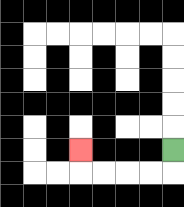{'start': '[7, 6]', 'end': '[3, 6]', 'path_directions': 'D,L,L,L,L,U', 'path_coordinates': '[[7, 6], [7, 7], [6, 7], [5, 7], [4, 7], [3, 7], [3, 6]]'}